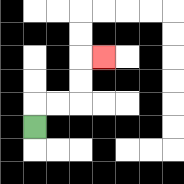{'start': '[1, 5]', 'end': '[4, 2]', 'path_directions': 'U,R,R,U,U,R', 'path_coordinates': '[[1, 5], [1, 4], [2, 4], [3, 4], [3, 3], [3, 2], [4, 2]]'}